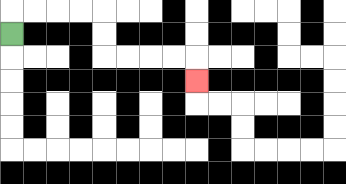{'start': '[0, 1]', 'end': '[8, 3]', 'path_directions': 'U,R,R,R,R,D,D,R,R,R,R,D', 'path_coordinates': '[[0, 1], [0, 0], [1, 0], [2, 0], [3, 0], [4, 0], [4, 1], [4, 2], [5, 2], [6, 2], [7, 2], [8, 2], [8, 3]]'}